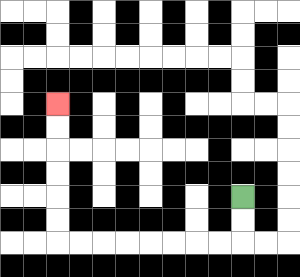{'start': '[10, 8]', 'end': '[2, 4]', 'path_directions': 'D,D,L,L,L,L,L,L,L,L,U,U,U,U,U,U', 'path_coordinates': '[[10, 8], [10, 9], [10, 10], [9, 10], [8, 10], [7, 10], [6, 10], [5, 10], [4, 10], [3, 10], [2, 10], [2, 9], [2, 8], [2, 7], [2, 6], [2, 5], [2, 4]]'}